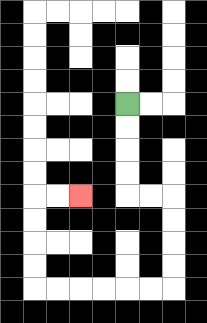{'start': '[5, 4]', 'end': '[3, 8]', 'path_directions': 'D,D,D,D,R,R,D,D,D,D,L,L,L,L,L,L,U,U,U,U,R,R', 'path_coordinates': '[[5, 4], [5, 5], [5, 6], [5, 7], [5, 8], [6, 8], [7, 8], [7, 9], [7, 10], [7, 11], [7, 12], [6, 12], [5, 12], [4, 12], [3, 12], [2, 12], [1, 12], [1, 11], [1, 10], [1, 9], [1, 8], [2, 8], [3, 8]]'}